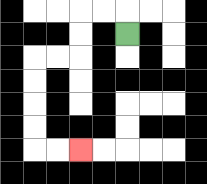{'start': '[5, 1]', 'end': '[3, 6]', 'path_directions': 'U,L,L,D,D,L,L,D,D,D,D,R,R', 'path_coordinates': '[[5, 1], [5, 0], [4, 0], [3, 0], [3, 1], [3, 2], [2, 2], [1, 2], [1, 3], [1, 4], [1, 5], [1, 6], [2, 6], [3, 6]]'}